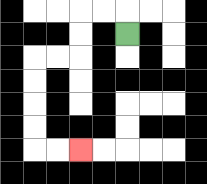{'start': '[5, 1]', 'end': '[3, 6]', 'path_directions': 'U,L,L,D,D,L,L,D,D,D,D,R,R', 'path_coordinates': '[[5, 1], [5, 0], [4, 0], [3, 0], [3, 1], [3, 2], [2, 2], [1, 2], [1, 3], [1, 4], [1, 5], [1, 6], [2, 6], [3, 6]]'}